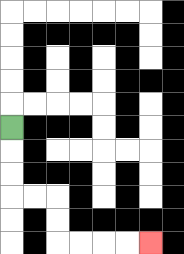{'start': '[0, 5]', 'end': '[6, 10]', 'path_directions': 'D,D,D,R,R,D,D,R,R,R,R', 'path_coordinates': '[[0, 5], [0, 6], [0, 7], [0, 8], [1, 8], [2, 8], [2, 9], [2, 10], [3, 10], [4, 10], [5, 10], [6, 10]]'}